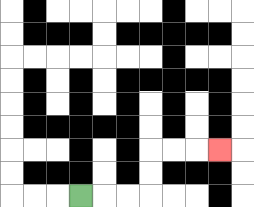{'start': '[3, 8]', 'end': '[9, 6]', 'path_directions': 'R,R,R,U,U,R,R,R', 'path_coordinates': '[[3, 8], [4, 8], [5, 8], [6, 8], [6, 7], [6, 6], [7, 6], [8, 6], [9, 6]]'}